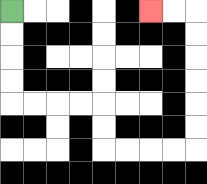{'start': '[0, 0]', 'end': '[6, 0]', 'path_directions': 'D,D,D,D,R,R,R,R,D,D,R,R,R,R,U,U,U,U,U,U,L,L', 'path_coordinates': '[[0, 0], [0, 1], [0, 2], [0, 3], [0, 4], [1, 4], [2, 4], [3, 4], [4, 4], [4, 5], [4, 6], [5, 6], [6, 6], [7, 6], [8, 6], [8, 5], [8, 4], [8, 3], [8, 2], [8, 1], [8, 0], [7, 0], [6, 0]]'}